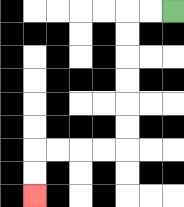{'start': '[7, 0]', 'end': '[1, 8]', 'path_directions': 'L,L,D,D,D,D,D,D,L,L,L,L,D,D', 'path_coordinates': '[[7, 0], [6, 0], [5, 0], [5, 1], [5, 2], [5, 3], [5, 4], [5, 5], [5, 6], [4, 6], [3, 6], [2, 6], [1, 6], [1, 7], [1, 8]]'}